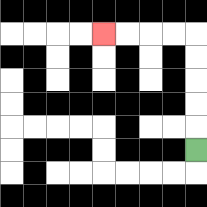{'start': '[8, 6]', 'end': '[4, 1]', 'path_directions': 'U,U,U,U,U,L,L,L,L', 'path_coordinates': '[[8, 6], [8, 5], [8, 4], [8, 3], [8, 2], [8, 1], [7, 1], [6, 1], [5, 1], [4, 1]]'}